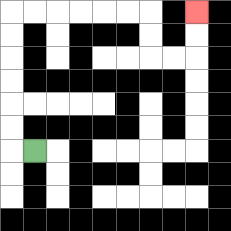{'start': '[1, 6]', 'end': '[8, 0]', 'path_directions': 'L,U,U,U,U,U,U,R,R,R,R,R,R,D,D,R,R,U,U', 'path_coordinates': '[[1, 6], [0, 6], [0, 5], [0, 4], [0, 3], [0, 2], [0, 1], [0, 0], [1, 0], [2, 0], [3, 0], [4, 0], [5, 0], [6, 0], [6, 1], [6, 2], [7, 2], [8, 2], [8, 1], [8, 0]]'}